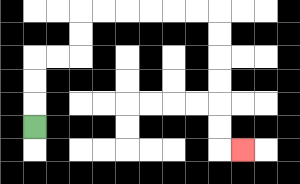{'start': '[1, 5]', 'end': '[10, 6]', 'path_directions': 'U,U,U,R,R,U,U,R,R,R,R,R,R,D,D,D,D,D,D,R', 'path_coordinates': '[[1, 5], [1, 4], [1, 3], [1, 2], [2, 2], [3, 2], [3, 1], [3, 0], [4, 0], [5, 0], [6, 0], [7, 0], [8, 0], [9, 0], [9, 1], [9, 2], [9, 3], [9, 4], [9, 5], [9, 6], [10, 6]]'}